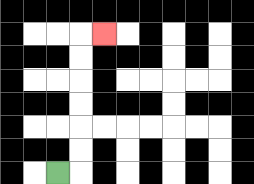{'start': '[2, 7]', 'end': '[4, 1]', 'path_directions': 'R,U,U,U,U,U,U,R', 'path_coordinates': '[[2, 7], [3, 7], [3, 6], [3, 5], [3, 4], [3, 3], [3, 2], [3, 1], [4, 1]]'}